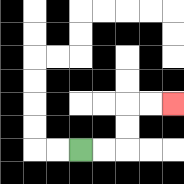{'start': '[3, 6]', 'end': '[7, 4]', 'path_directions': 'R,R,U,U,R,R', 'path_coordinates': '[[3, 6], [4, 6], [5, 6], [5, 5], [5, 4], [6, 4], [7, 4]]'}